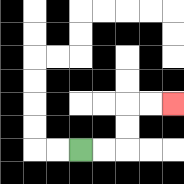{'start': '[3, 6]', 'end': '[7, 4]', 'path_directions': 'R,R,U,U,R,R', 'path_coordinates': '[[3, 6], [4, 6], [5, 6], [5, 5], [5, 4], [6, 4], [7, 4]]'}